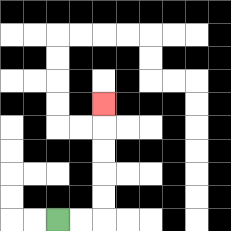{'start': '[2, 9]', 'end': '[4, 4]', 'path_directions': 'R,R,U,U,U,U,U', 'path_coordinates': '[[2, 9], [3, 9], [4, 9], [4, 8], [4, 7], [4, 6], [4, 5], [4, 4]]'}